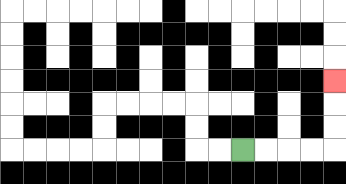{'start': '[10, 6]', 'end': '[14, 3]', 'path_directions': 'R,R,R,R,U,U,U', 'path_coordinates': '[[10, 6], [11, 6], [12, 6], [13, 6], [14, 6], [14, 5], [14, 4], [14, 3]]'}